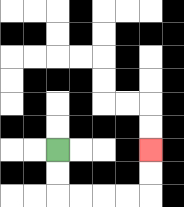{'start': '[2, 6]', 'end': '[6, 6]', 'path_directions': 'D,D,R,R,R,R,U,U', 'path_coordinates': '[[2, 6], [2, 7], [2, 8], [3, 8], [4, 8], [5, 8], [6, 8], [6, 7], [6, 6]]'}